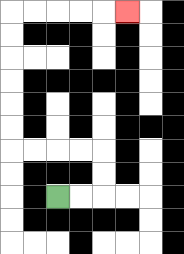{'start': '[2, 8]', 'end': '[5, 0]', 'path_directions': 'R,R,U,U,L,L,L,L,U,U,U,U,U,U,R,R,R,R,R', 'path_coordinates': '[[2, 8], [3, 8], [4, 8], [4, 7], [4, 6], [3, 6], [2, 6], [1, 6], [0, 6], [0, 5], [0, 4], [0, 3], [0, 2], [0, 1], [0, 0], [1, 0], [2, 0], [3, 0], [4, 0], [5, 0]]'}